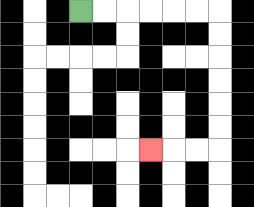{'start': '[3, 0]', 'end': '[6, 6]', 'path_directions': 'R,R,R,R,R,R,D,D,D,D,D,D,L,L,L', 'path_coordinates': '[[3, 0], [4, 0], [5, 0], [6, 0], [7, 0], [8, 0], [9, 0], [9, 1], [9, 2], [9, 3], [9, 4], [9, 5], [9, 6], [8, 6], [7, 6], [6, 6]]'}